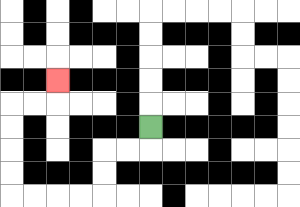{'start': '[6, 5]', 'end': '[2, 3]', 'path_directions': 'D,L,L,D,D,L,L,L,L,U,U,U,U,R,R,U', 'path_coordinates': '[[6, 5], [6, 6], [5, 6], [4, 6], [4, 7], [4, 8], [3, 8], [2, 8], [1, 8], [0, 8], [0, 7], [0, 6], [0, 5], [0, 4], [1, 4], [2, 4], [2, 3]]'}